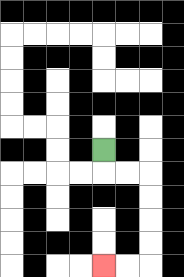{'start': '[4, 6]', 'end': '[4, 11]', 'path_directions': 'D,R,R,D,D,D,D,L,L', 'path_coordinates': '[[4, 6], [4, 7], [5, 7], [6, 7], [6, 8], [6, 9], [6, 10], [6, 11], [5, 11], [4, 11]]'}